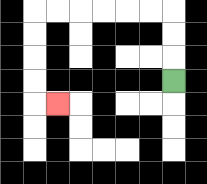{'start': '[7, 3]', 'end': '[2, 4]', 'path_directions': 'U,U,U,L,L,L,L,L,L,D,D,D,D,R', 'path_coordinates': '[[7, 3], [7, 2], [7, 1], [7, 0], [6, 0], [5, 0], [4, 0], [3, 0], [2, 0], [1, 0], [1, 1], [1, 2], [1, 3], [1, 4], [2, 4]]'}